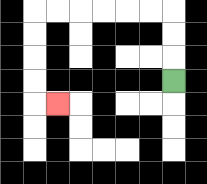{'start': '[7, 3]', 'end': '[2, 4]', 'path_directions': 'U,U,U,L,L,L,L,L,L,D,D,D,D,R', 'path_coordinates': '[[7, 3], [7, 2], [7, 1], [7, 0], [6, 0], [5, 0], [4, 0], [3, 0], [2, 0], [1, 0], [1, 1], [1, 2], [1, 3], [1, 4], [2, 4]]'}